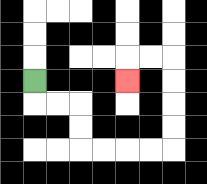{'start': '[1, 3]', 'end': '[5, 3]', 'path_directions': 'D,R,R,D,D,R,R,R,R,U,U,U,U,L,L,D', 'path_coordinates': '[[1, 3], [1, 4], [2, 4], [3, 4], [3, 5], [3, 6], [4, 6], [5, 6], [6, 6], [7, 6], [7, 5], [7, 4], [7, 3], [7, 2], [6, 2], [5, 2], [5, 3]]'}